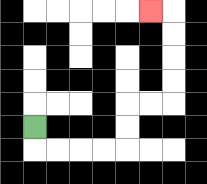{'start': '[1, 5]', 'end': '[6, 0]', 'path_directions': 'D,R,R,R,R,U,U,R,R,U,U,U,U,L', 'path_coordinates': '[[1, 5], [1, 6], [2, 6], [3, 6], [4, 6], [5, 6], [5, 5], [5, 4], [6, 4], [7, 4], [7, 3], [7, 2], [7, 1], [7, 0], [6, 0]]'}